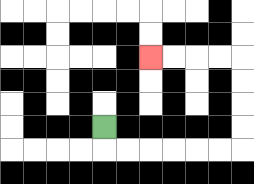{'start': '[4, 5]', 'end': '[6, 2]', 'path_directions': 'D,R,R,R,R,R,R,U,U,U,U,L,L,L,L', 'path_coordinates': '[[4, 5], [4, 6], [5, 6], [6, 6], [7, 6], [8, 6], [9, 6], [10, 6], [10, 5], [10, 4], [10, 3], [10, 2], [9, 2], [8, 2], [7, 2], [6, 2]]'}